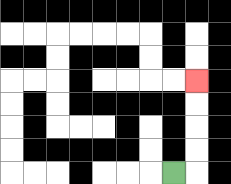{'start': '[7, 7]', 'end': '[8, 3]', 'path_directions': 'R,U,U,U,U', 'path_coordinates': '[[7, 7], [8, 7], [8, 6], [8, 5], [8, 4], [8, 3]]'}